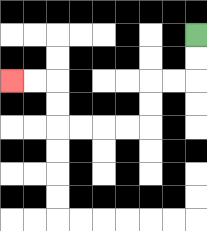{'start': '[8, 1]', 'end': '[0, 3]', 'path_directions': 'D,D,L,L,D,D,L,L,L,L,U,U,L,L', 'path_coordinates': '[[8, 1], [8, 2], [8, 3], [7, 3], [6, 3], [6, 4], [6, 5], [5, 5], [4, 5], [3, 5], [2, 5], [2, 4], [2, 3], [1, 3], [0, 3]]'}